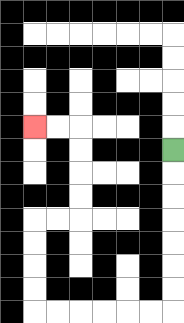{'start': '[7, 6]', 'end': '[1, 5]', 'path_directions': 'D,D,D,D,D,D,D,L,L,L,L,L,L,U,U,U,U,R,R,U,U,U,U,L,L', 'path_coordinates': '[[7, 6], [7, 7], [7, 8], [7, 9], [7, 10], [7, 11], [7, 12], [7, 13], [6, 13], [5, 13], [4, 13], [3, 13], [2, 13], [1, 13], [1, 12], [1, 11], [1, 10], [1, 9], [2, 9], [3, 9], [3, 8], [3, 7], [3, 6], [3, 5], [2, 5], [1, 5]]'}